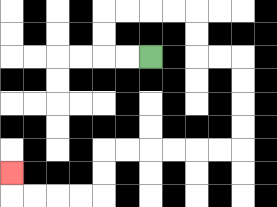{'start': '[6, 2]', 'end': '[0, 7]', 'path_directions': 'L,L,U,U,R,R,R,R,D,D,R,R,D,D,D,D,L,L,L,L,L,L,D,D,L,L,L,L,U', 'path_coordinates': '[[6, 2], [5, 2], [4, 2], [4, 1], [4, 0], [5, 0], [6, 0], [7, 0], [8, 0], [8, 1], [8, 2], [9, 2], [10, 2], [10, 3], [10, 4], [10, 5], [10, 6], [9, 6], [8, 6], [7, 6], [6, 6], [5, 6], [4, 6], [4, 7], [4, 8], [3, 8], [2, 8], [1, 8], [0, 8], [0, 7]]'}